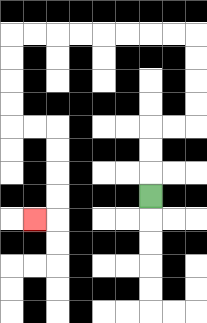{'start': '[6, 8]', 'end': '[1, 9]', 'path_directions': 'U,U,U,R,R,U,U,U,U,L,L,L,L,L,L,L,L,D,D,D,D,R,R,D,D,D,D,L', 'path_coordinates': '[[6, 8], [6, 7], [6, 6], [6, 5], [7, 5], [8, 5], [8, 4], [8, 3], [8, 2], [8, 1], [7, 1], [6, 1], [5, 1], [4, 1], [3, 1], [2, 1], [1, 1], [0, 1], [0, 2], [0, 3], [0, 4], [0, 5], [1, 5], [2, 5], [2, 6], [2, 7], [2, 8], [2, 9], [1, 9]]'}